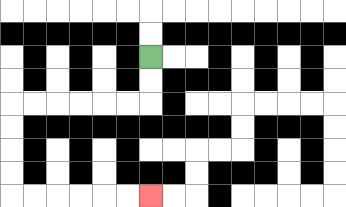{'start': '[6, 2]', 'end': '[6, 8]', 'path_directions': 'D,D,L,L,L,L,L,L,D,D,D,D,R,R,R,R,R,R', 'path_coordinates': '[[6, 2], [6, 3], [6, 4], [5, 4], [4, 4], [3, 4], [2, 4], [1, 4], [0, 4], [0, 5], [0, 6], [0, 7], [0, 8], [1, 8], [2, 8], [3, 8], [4, 8], [5, 8], [6, 8]]'}